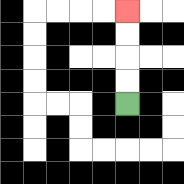{'start': '[5, 4]', 'end': '[5, 0]', 'path_directions': 'U,U,U,U', 'path_coordinates': '[[5, 4], [5, 3], [5, 2], [5, 1], [5, 0]]'}